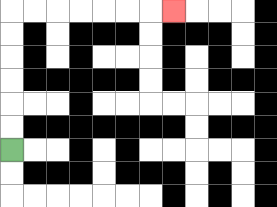{'start': '[0, 6]', 'end': '[7, 0]', 'path_directions': 'U,U,U,U,U,U,R,R,R,R,R,R,R', 'path_coordinates': '[[0, 6], [0, 5], [0, 4], [0, 3], [0, 2], [0, 1], [0, 0], [1, 0], [2, 0], [3, 0], [4, 0], [5, 0], [6, 0], [7, 0]]'}